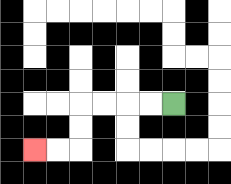{'start': '[7, 4]', 'end': '[1, 6]', 'path_directions': 'L,L,L,L,D,D,L,L', 'path_coordinates': '[[7, 4], [6, 4], [5, 4], [4, 4], [3, 4], [3, 5], [3, 6], [2, 6], [1, 6]]'}